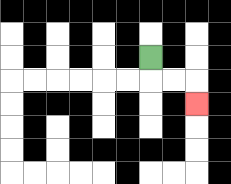{'start': '[6, 2]', 'end': '[8, 4]', 'path_directions': 'D,R,R,D', 'path_coordinates': '[[6, 2], [6, 3], [7, 3], [8, 3], [8, 4]]'}